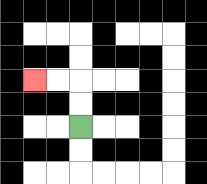{'start': '[3, 5]', 'end': '[1, 3]', 'path_directions': 'U,U,L,L', 'path_coordinates': '[[3, 5], [3, 4], [3, 3], [2, 3], [1, 3]]'}